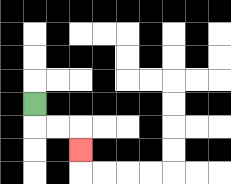{'start': '[1, 4]', 'end': '[3, 6]', 'path_directions': 'D,R,R,D', 'path_coordinates': '[[1, 4], [1, 5], [2, 5], [3, 5], [3, 6]]'}